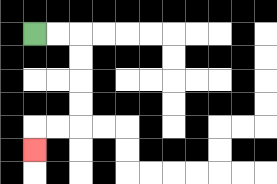{'start': '[1, 1]', 'end': '[1, 6]', 'path_directions': 'R,R,D,D,D,D,L,L,D', 'path_coordinates': '[[1, 1], [2, 1], [3, 1], [3, 2], [3, 3], [3, 4], [3, 5], [2, 5], [1, 5], [1, 6]]'}